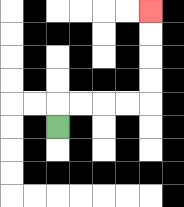{'start': '[2, 5]', 'end': '[6, 0]', 'path_directions': 'U,R,R,R,R,U,U,U,U', 'path_coordinates': '[[2, 5], [2, 4], [3, 4], [4, 4], [5, 4], [6, 4], [6, 3], [6, 2], [6, 1], [6, 0]]'}